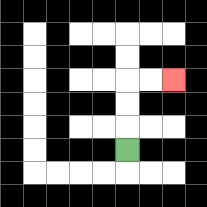{'start': '[5, 6]', 'end': '[7, 3]', 'path_directions': 'U,U,U,R,R', 'path_coordinates': '[[5, 6], [5, 5], [5, 4], [5, 3], [6, 3], [7, 3]]'}